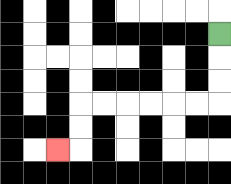{'start': '[9, 1]', 'end': '[2, 6]', 'path_directions': 'D,D,D,L,L,L,L,L,L,D,D,L', 'path_coordinates': '[[9, 1], [9, 2], [9, 3], [9, 4], [8, 4], [7, 4], [6, 4], [5, 4], [4, 4], [3, 4], [3, 5], [3, 6], [2, 6]]'}